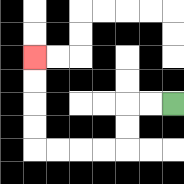{'start': '[7, 4]', 'end': '[1, 2]', 'path_directions': 'L,L,D,D,L,L,L,L,U,U,U,U', 'path_coordinates': '[[7, 4], [6, 4], [5, 4], [5, 5], [5, 6], [4, 6], [3, 6], [2, 6], [1, 6], [1, 5], [1, 4], [1, 3], [1, 2]]'}